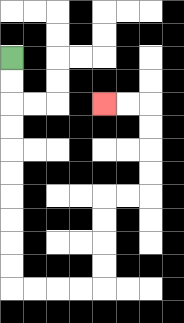{'start': '[0, 2]', 'end': '[4, 4]', 'path_directions': 'D,D,D,D,D,D,D,D,D,D,R,R,R,R,U,U,U,U,R,R,U,U,U,U,L,L', 'path_coordinates': '[[0, 2], [0, 3], [0, 4], [0, 5], [0, 6], [0, 7], [0, 8], [0, 9], [0, 10], [0, 11], [0, 12], [1, 12], [2, 12], [3, 12], [4, 12], [4, 11], [4, 10], [4, 9], [4, 8], [5, 8], [6, 8], [6, 7], [6, 6], [6, 5], [6, 4], [5, 4], [4, 4]]'}